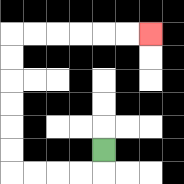{'start': '[4, 6]', 'end': '[6, 1]', 'path_directions': 'D,L,L,L,L,U,U,U,U,U,U,R,R,R,R,R,R', 'path_coordinates': '[[4, 6], [4, 7], [3, 7], [2, 7], [1, 7], [0, 7], [0, 6], [0, 5], [0, 4], [0, 3], [0, 2], [0, 1], [1, 1], [2, 1], [3, 1], [4, 1], [5, 1], [6, 1]]'}